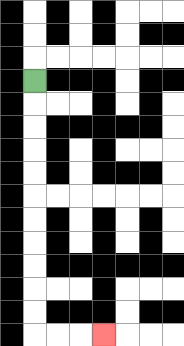{'start': '[1, 3]', 'end': '[4, 14]', 'path_directions': 'D,D,D,D,D,D,D,D,D,D,D,R,R,R', 'path_coordinates': '[[1, 3], [1, 4], [1, 5], [1, 6], [1, 7], [1, 8], [1, 9], [1, 10], [1, 11], [1, 12], [1, 13], [1, 14], [2, 14], [3, 14], [4, 14]]'}